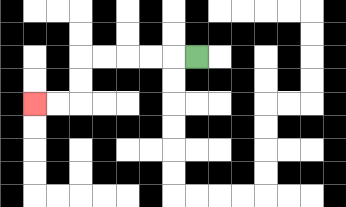{'start': '[8, 2]', 'end': '[1, 4]', 'path_directions': 'L,L,L,L,L,D,D,L,L', 'path_coordinates': '[[8, 2], [7, 2], [6, 2], [5, 2], [4, 2], [3, 2], [3, 3], [3, 4], [2, 4], [1, 4]]'}